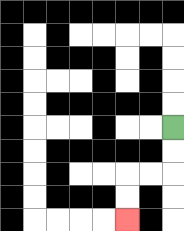{'start': '[7, 5]', 'end': '[5, 9]', 'path_directions': 'D,D,L,L,D,D', 'path_coordinates': '[[7, 5], [7, 6], [7, 7], [6, 7], [5, 7], [5, 8], [5, 9]]'}